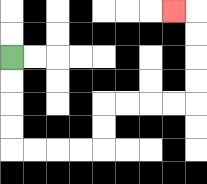{'start': '[0, 2]', 'end': '[7, 0]', 'path_directions': 'D,D,D,D,R,R,R,R,U,U,R,R,R,R,U,U,U,U,L', 'path_coordinates': '[[0, 2], [0, 3], [0, 4], [0, 5], [0, 6], [1, 6], [2, 6], [3, 6], [4, 6], [4, 5], [4, 4], [5, 4], [6, 4], [7, 4], [8, 4], [8, 3], [8, 2], [8, 1], [8, 0], [7, 0]]'}